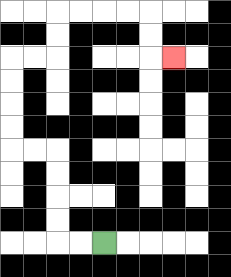{'start': '[4, 10]', 'end': '[7, 2]', 'path_directions': 'L,L,U,U,U,U,L,L,U,U,U,U,R,R,U,U,R,R,R,R,D,D,R', 'path_coordinates': '[[4, 10], [3, 10], [2, 10], [2, 9], [2, 8], [2, 7], [2, 6], [1, 6], [0, 6], [0, 5], [0, 4], [0, 3], [0, 2], [1, 2], [2, 2], [2, 1], [2, 0], [3, 0], [4, 0], [5, 0], [6, 0], [6, 1], [6, 2], [7, 2]]'}